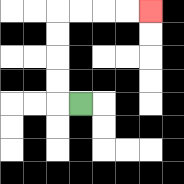{'start': '[3, 4]', 'end': '[6, 0]', 'path_directions': 'L,U,U,U,U,R,R,R,R', 'path_coordinates': '[[3, 4], [2, 4], [2, 3], [2, 2], [2, 1], [2, 0], [3, 0], [4, 0], [5, 0], [6, 0]]'}